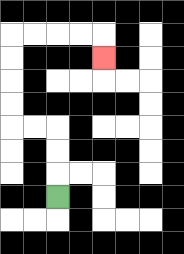{'start': '[2, 8]', 'end': '[4, 2]', 'path_directions': 'U,U,U,L,L,U,U,U,U,R,R,R,R,D', 'path_coordinates': '[[2, 8], [2, 7], [2, 6], [2, 5], [1, 5], [0, 5], [0, 4], [0, 3], [0, 2], [0, 1], [1, 1], [2, 1], [3, 1], [4, 1], [4, 2]]'}